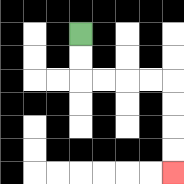{'start': '[3, 1]', 'end': '[7, 7]', 'path_directions': 'D,D,R,R,R,R,D,D,D,D', 'path_coordinates': '[[3, 1], [3, 2], [3, 3], [4, 3], [5, 3], [6, 3], [7, 3], [7, 4], [7, 5], [7, 6], [7, 7]]'}